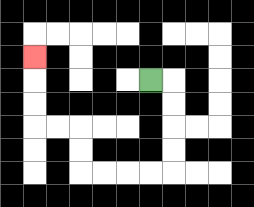{'start': '[6, 3]', 'end': '[1, 2]', 'path_directions': 'R,D,D,D,D,L,L,L,L,U,U,L,L,U,U,U', 'path_coordinates': '[[6, 3], [7, 3], [7, 4], [7, 5], [7, 6], [7, 7], [6, 7], [5, 7], [4, 7], [3, 7], [3, 6], [3, 5], [2, 5], [1, 5], [1, 4], [1, 3], [1, 2]]'}